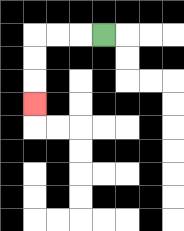{'start': '[4, 1]', 'end': '[1, 4]', 'path_directions': 'L,L,L,D,D,D', 'path_coordinates': '[[4, 1], [3, 1], [2, 1], [1, 1], [1, 2], [1, 3], [1, 4]]'}